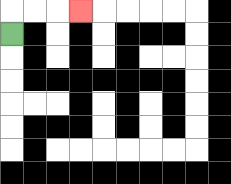{'start': '[0, 1]', 'end': '[3, 0]', 'path_directions': 'U,R,R,R', 'path_coordinates': '[[0, 1], [0, 0], [1, 0], [2, 0], [3, 0]]'}